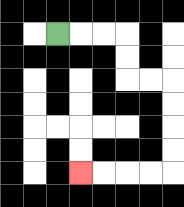{'start': '[2, 1]', 'end': '[3, 7]', 'path_directions': 'R,R,R,D,D,R,R,D,D,D,D,L,L,L,L', 'path_coordinates': '[[2, 1], [3, 1], [4, 1], [5, 1], [5, 2], [5, 3], [6, 3], [7, 3], [7, 4], [7, 5], [7, 6], [7, 7], [6, 7], [5, 7], [4, 7], [3, 7]]'}